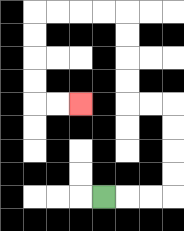{'start': '[4, 8]', 'end': '[3, 4]', 'path_directions': 'R,R,R,U,U,U,U,L,L,U,U,U,U,L,L,L,L,D,D,D,D,R,R', 'path_coordinates': '[[4, 8], [5, 8], [6, 8], [7, 8], [7, 7], [7, 6], [7, 5], [7, 4], [6, 4], [5, 4], [5, 3], [5, 2], [5, 1], [5, 0], [4, 0], [3, 0], [2, 0], [1, 0], [1, 1], [1, 2], [1, 3], [1, 4], [2, 4], [3, 4]]'}